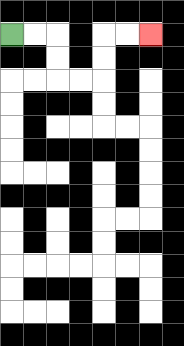{'start': '[0, 1]', 'end': '[6, 1]', 'path_directions': 'R,R,D,D,R,R,U,U,R,R', 'path_coordinates': '[[0, 1], [1, 1], [2, 1], [2, 2], [2, 3], [3, 3], [4, 3], [4, 2], [4, 1], [5, 1], [6, 1]]'}